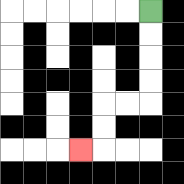{'start': '[6, 0]', 'end': '[3, 6]', 'path_directions': 'D,D,D,D,L,L,D,D,L', 'path_coordinates': '[[6, 0], [6, 1], [6, 2], [6, 3], [6, 4], [5, 4], [4, 4], [4, 5], [4, 6], [3, 6]]'}